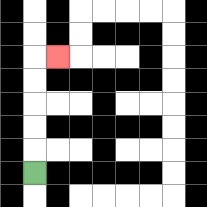{'start': '[1, 7]', 'end': '[2, 2]', 'path_directions': 'U,U,U,U,U,R', 'path_coordinates': '[[1, 7], [1, 6], [1, 5], [1, 4], [1, 3], [1, 2], [2, 2]]'}